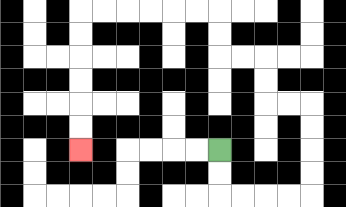{'start': '[9, 6]', 'end': '[3, 6]', 'path_directions': 'D,D,R,R,R,R,U,U,U,U,L,L,U,U,L,L,U,U,L,L,L,L,L,L,D,D,D,D,D,D', 'path_coordinates': '[[9, 6], [9, 7], [9, 8], [10, 8], [11, 8], [12, 8], [13, 8], [13, 7], [13, 6], [13, 5], [13, 4], [12, 4], [11, 4], [11, 3], [11, 2], [10, 2], [9, 2], [9, 1], [9, 0], [8, 0], [7, 0], [6, 0], [5, 0], [4, 0], [3, 0], [3, 1], [3, 2], [3, 3], [3, 4], [3, 5], [3, 6]]'}